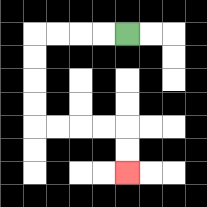{'start': '[5, 1]', 'end': '[5, 7]', 'path_directions': 'L,L,L,L,D,D,D,D,R,R,R,R,D,D', 'path_coordinates': '[[5, 1], [4, 1], [3, 1], [2, 1], [1, 1], [1, 2], [1, 3], [1, 4], [1, 5], [2, 5], [3, 5], [4, 5], [5, 5], [5, 6], [5, 7]]'}